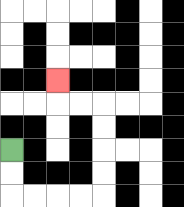{'start': '[0, 6]', 'end': '[2, 3]', 'path_directions': 'D,D,R,R,R,R,U,U,U,U,L,L,U', 'path_coordinates': '[[0, 6], [0, 7], [0, 8], [1, 8], [2, 8], [3, 8], [4, 8], [4, 7], [4, 6], [4, 5], [4, 4], [3, 4], [2, 4], [2, 3]]'}